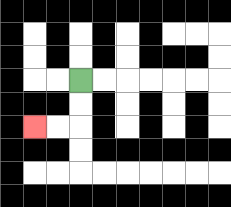{'start': '[3, 3]', 'end': '[1, 5]', 'path_directions': 'D,D,L,L', 'path_coordinates': '[[3, 3], [3, 4], [3, 5], [2, 5], [1, 5]]'}